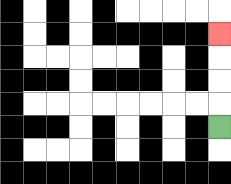{'start': '[9, 5]', 'end': '[9, 1]', 'path_directions': 'U,U,U,U', 'path_coordinates': '[[9, 5], [9, 4], [9, 3], [9, 2], [9, 1]]'}